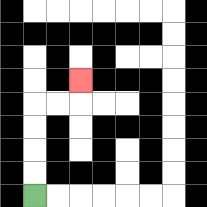{'start': '[1, 8]', 'end': '[3, 3]', 'path_directions': 'U,U,U,U,R,R,U', 'path_coordinates': '[[1, 8], [1, 7], [1, 6], [1, 5], [1, 4], [2, 4], [3, 4], [3, 3]]'}